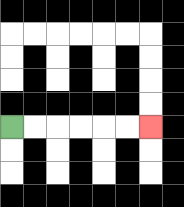{'start': '[0, 5]', 'end': '[6, 5]', 'path_directions': 'R,R,R,R,R,R', 'path_coordinates': '[[0, 5], [1, 5], [2, 5], [3, 5], [4, 5], [5, 5], [6, 5]]'}